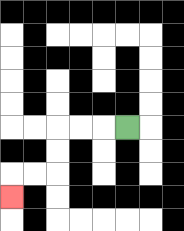{'start': '[5, 5]', 'end': '[0, 8]', 'path_directions': 'L,L,L,D,D,L,L,D', 'path_coordinates': '[[5, 5], [4, 5], [3, 5], [2, 5], [2, 6], [2, 7], [1, 7], [0, 7], [0, 8]]'}